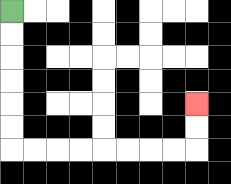{'start': '[0, 0]', 'end': '[8, 4]', 'path_directions': 'D,D,D,D,D,D,R,R,R,R,R,R,R,R,U,U', 'path_coordinates': '[[0, 0], [0, 1], [0, 2], [0, 3], [0, 4], [0, 5], [0, 6], [1, 6], [2, 6], [3, 6], [4, 6], [5, 6], [6, 6], [7, 6], [8, 6], [8, 5], [8, 4]]'}